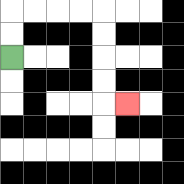{'start': '[0, 2]', 'end': '[5, 4]', 'path_directions': 'U,U,R,R,R,R,D,D,D,D,R', 'path_coordinates': '[[0, 2], [0, 1], [0, 0], [1, 0], [2, 0], [3, 0], [4, 0], [4, 1], [4, 2], [4, 3], [4, 4], [5, 4]]'}